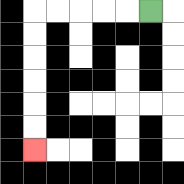{'start': '[6, 0]', 'end': '[1, 6]', 'path_directions': 'L,L,L,L,L,D,D,D,D,D,D', 'path_coordinates': '[[6, 0], [5, 0], [4, 0], [3, 0], [2, 0], [1, 0], [1, 1], [1, 2], [1, 3], [1, 4], [1, 5], [1, 6]]'}